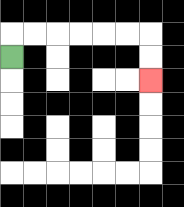{'start': '[0, 2]', 'end': '[6, 3]', 'path_directions': 'U,R,R,R,R,R,R,D,D', 'path_coordinates': '[[0, 2], [0, 1], [1, 1], [2, 1], [3, 1], [4, 1], [5, 1], [6, 1], [6, 2], [6, 3]]'}